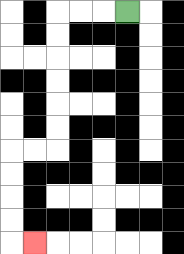{'start': '[5, 0]', 'end': '[1, 10]', 'path_directions': 'L,L,L,D,D,D,D,D,D,L,L,D,D,D,D,R', 'path_coordinates': '[[5, 0], [4, 0], [3, 0], [2, 0], [2, 1], [2, 2], [2, 3], [2, 4], [2, 5], [2, 6], [1, 6], [0, 6], [0, 7], [0, 8], [0, 9], [0, 10], [1, 10]]'}